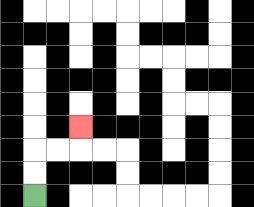{'start': '[1, 8]', 'end': '[3, 5]', 'path_directions': 'U,U,R,R,U', 'path_coordinates': '[[1, 8], [1, 7], [1, 6], [2, 6], [3, 6], [3, 5]]'}